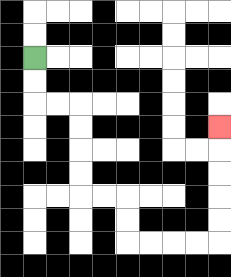{'start': '[1, 2]', 'end': '[9, 5]', 'path_directions': 'D,D,R,R,D,D,D,D,R,R,D,D,R,R,R,R,U,U,U,U,U', 'path_coordinates': '[[1, 2], [1, 3], [1, 4], [2, 4], [3, 4], [3, 5], [3, 6], [3, 7], [3, 8], [4, 8], [5, 8], [5, 9], [5, 10], [6, 10], [7, 10], [8, 10], [9, 10], [9, 9], [9, 8], [9, 7], [9, 6], [9, 5]]'}